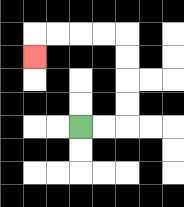{'start': '[3, 5]', 'end': '[1, 2]', 'path_directions': 'R,R,U,U,U,U,L,L,L,L,D', 'path_coordinates': '[[3, 5], [4, 5], [5, 5], [5, 4], [5, 3], [5, 2], [5, 1], [4, 1], [3, 1], [2, 1], [1, 1], [1, 2]]'}